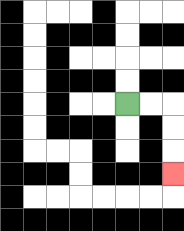{'start': '[5, 4]', 'end': '[7, 7]', 'path_directions': 'R,R,D,D,D', 'path_coordinates': '[[5, 4], [6, 4], [7, 4], [7, 5], [7, 6], [7, 7]]'}